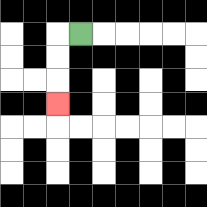{'start': '[3, 1]', 'end': '[2, 4]', 'path_directions': 'L,D,D,D', 'path_coordinates': '[[3, 1], [2, 1], [2, 2], [2, 3], [2, 4]]'}